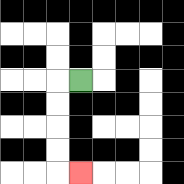{'start': '[3, 3]', 'end': '[3, 7]', 'path_directions': 'L,D,D,D,D,R', 'path_coordinates': '[[3, 3], [2, 3], [2, 4], [2, 5], [2, 6], [2, 7], [3, 7]]'}